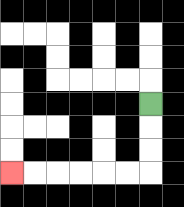{'start': '[6, 4]', 'end': '[0, 7]', 'path_directions': 'D,D,D,L,L,L,L,L,L', 'path_coordinates': '[[6, 4], [6, 5], [6, 6], [6, 7], [5, 7], [4, 7], [3, 7], [2, 7], [1, 7], [0, 7]]'}